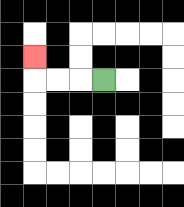{'start': '[4, 3]', 'end': '[1, 2]', 'path_directions': 'L,L,L,U', 'path_coordinates': '[[4, 3], [3, 3], [2, 3], [1, 3], [1, 2]]'}